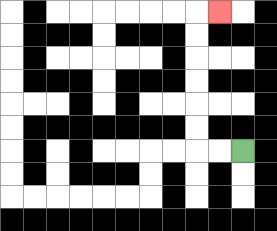{'start': '[10, 6]', 'end': '[9, 0]', 'path_directions': 'L,L,U,U,U,U,U,U,R', 'path_coordinates': '[[10, 6], [9, 6], [8, 6], [8, 5], [8, 4], [8, 3], [8, 2], [8, 1], [8, 0], [9, 0]]'}